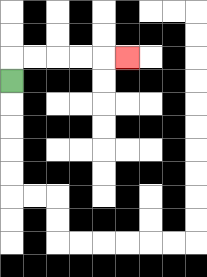{'start': '[0, 3]', 'end': '[5, 2]', 'path_directions': 'U,R,R,R,R,R', 'path_coordinates': '[[0, 3], [0, 2], [1, 2], [2, 2], [3, 2], [4, 2], [5, 2]]'}